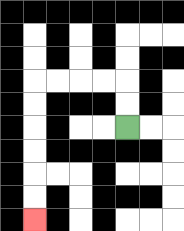{'start': '[5, 5]', 'end': '[1, 9]', 'path_directions': 'U,U,L,L,L,L,D,D,D,D,D,D', 'path_coordinates': '[[5, 5], [5, 4], [5, 3], [4, 3], [3, 3], [2, 3], [1, 3], [1, 4], [1, 5], [1, 6], [1, 7], [1, 8], [1, 9]]'}